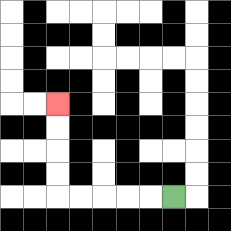{'start': '[7, 8]', 'end': '[2, 4]', 'path_directions': 'L,L,L,L,L,U,U,U,U', 'path_coordinates': '[[7, 8], [6, 8], [5, 8], [4, 8], [3, 8], [2, 8], [2, 7], [2, 6], [2, 5], [2, 4]]'}